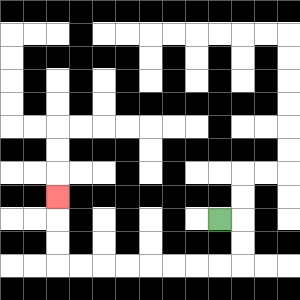{'start': '[9, 9]', 'end': '[2, 8]', 'path_directions': 'R,D,D,L,L,L,L,L,L,L,L,U,U,U', 'path_coordinates': '[[9, 9], [10, 9], [10, 10], [10, 11], [9, 11], [8, 11], [7, 11], [6, 11], [5, 11], [4, 11], [3, 11], [2, 11], [2, 10], [2, 9], [2, 8]]'}